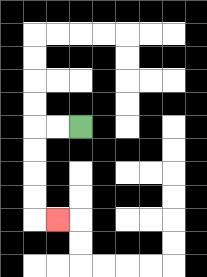{'start': '[3, 5]', 'end': '[2, 9]', 'path_directions': 'L,L,D,D,D,D,R', 'path_coordinates': '[[3, 5], [2, 5], [1, 5], [1, 6], [1, 7], [1, 8], [1, 9], [2, 9]]'}